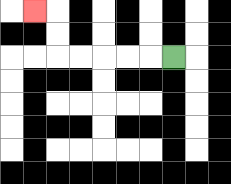{'start': '[7, 2]', 'end': '[1, 0]', 'path_directions': 'L,L,L,L,L,U,U,L', 'path_coordinates': '[[7, 2], [6, 2], [5, 2], [4, 2], [3, 2], [2, 2], [2, 1], [2, 0], [1, 0]]'}